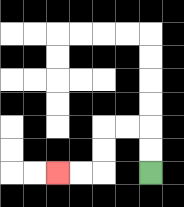{'start': '[6, 7]', 'end': '[2, 7]', 'path_directions': 'U,U,L,L,D,D,L,L', 'path_coordinates': '[[6, 7], [6, 6], [6, 5], [5, 5], [4, 5], [4, 6], [4, 7], [3, 7], [2, 7]]'}